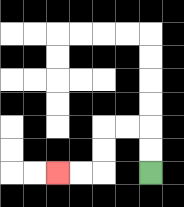{'start': '[6, 7]', 'end': '[2, 7]', 'path_directions': 'U,U,L,L,D,D,L,L', 'path_coordinates': '[[6, 7], [6, 6], [6, 5], [5, 5], [4, 5], [4, 6], [4, 7], [3, 7], [2, 7]]'}